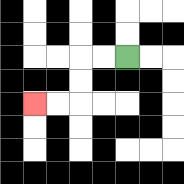{'start': '[5, 2]', 'end': '[1, 4]', 'path_directions': 'L,L,D,D,L,L', 'path_coordinates': '[[5, 2], [4, 2], [3, 2], [3, 3], [3, 4], [2, 4], [1, 4]]'}